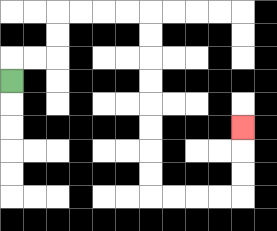{'start': '[0, 3]', 'end': '[10, 5]', 'path_directions': 'U,R,R,U,U,R,R,R,R,D,D,D,D,D,D,D,D,R,R,R,R,U,U,U', 'path_coordinates': '[[0, 3], [0, 2], [1, 2], [2, 2], [2, 1], [2, 0], [3, 0], [4, 0], [5, 0], [6, 0], [6, 1], [6, 2], [6, 3], [6, 4], [6, 5], [6, 6], [6, 7], [6, 8], [7, 8], [8, 8], [9, 8], [10, 8], [10, 7], [10, 6], [10, 5]]'}